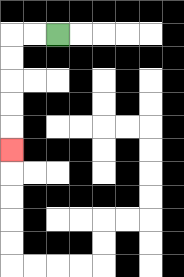{'start': '[2, 1]', 'end': '[0, 6]', 'path_directions': 'L,L,D,D,D,D,D', 'path_coordinates': '[[2, 1], [1, 1], [0, 1], [0, 2], [0, 3], [0, 4], [0, 5], [0, 6]]'}